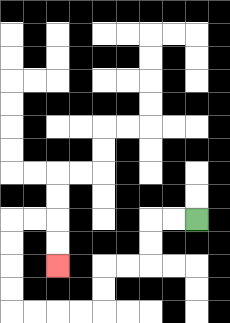{'start': '[8, 9]', 'end': '[2, 11]', 'path_directions': 'L,L,D,D,L,L,D,D,L,L,L,L,U,U,U,U,R,R,D,D', 'path_coordinates': '[[8, 9], [7, 9], [6, 9], [6, 10], [6, 11], [5, 11], [4, 11], [4, 12], [4, 13], [3, 13], [2, 13], [1, 13], [0, 13], [0, 12], [0, 11], [0, 10], [0, 9], [1, 9], [2, 9], [2, 10], [2, 11]]'}